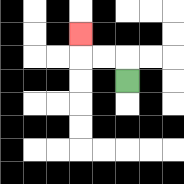{'start': '[5, 3]', 'end': '[3, 1]', 'path_directions': 'U,L,L,U', 'path_coordinates': '[[5, 3], [5, 2], [4, 2], [3, 2], [3, 1]]'}